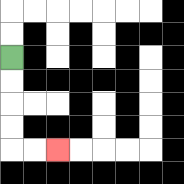{'start': '[0, 2]', 'end': '[2, 6]', 'path_directions': 'D,D,D,D,R,R', 'path_coordinates': '[[0, 2], [0, 3], [0, 4], [0, 5], [0, 6], [1, 6], [2, 6]]'}